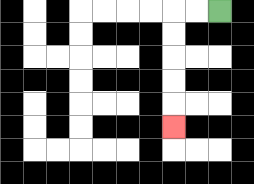{'start': '[9, 0]', 'end': '[7, 5]', 'path_directions': 'L,L,D,D,D,D,D', 'path_coordinates': '[[9, 0], [8, 0], [7, 0], [7, 1], [7, 2], [7, 3], [7, 4], [7, 5]]'}